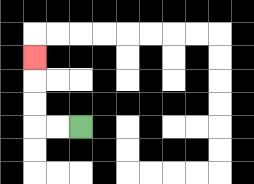{'start': '[3, 5]', 'end': '[1, 2]', 'path_directions': 'L,L,U,U,U', 'path_coordinates': '[[3, 5], [2, 5], [1, 5], [1, 4], [1, 3], [1, 2]]'}